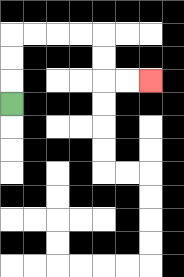{'start': '[0, 4]', 'end': '[6, 3]', 'path_directions': 'U,U,U,R,R,R,R,D,D,R,R', 'path_coordinates': '[[0, 4], [0, 3], [0, 2], [0, 1], [1, 1], [2, 1], [3, 1], [4, 1], [4, 2], [4, 3], [5, 3], [6, 3]]'}